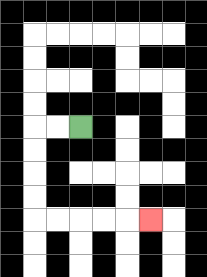{'start': '[3, 5]', 'end': '[6, 9]', 'path_directions': 'L,L,D,D,D,D,R,R,R,R,R', 'path_coordinates': '[[3, 5], [2, 5], [1, 5], [1, 6], [1, 7], [1, 8], [1, 9], [2, 9], [3, 9], [4, 9], [5, 9], [6, 9]]'}